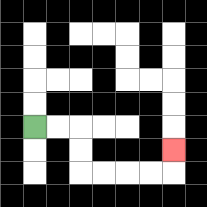{'start': '[1, 5]', 'end': '[7, 6]', 'path_directions': 'R,R,D,D,R,R,R,R,U', 'path_coordinates': '[[1, 5], [2, 5], [3, 5], [3, 6], [3, 7], [4, 7], [5, 7], [6, 7], [7, 7], [7, 6]]'}